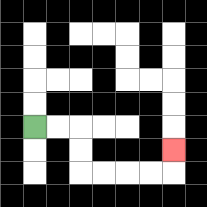{'start': '[1, 5]', 'end': '[7, 6]', 'path_directions': 'R,R,D,D,R,R,R,R,U', 'path_coordinates': '[[1, 5], [2, 5], [3, 5], [3, 6], [3, 7], [4, 7], [5, 7], [6, 7], [7, 7], [7, 6]]'}